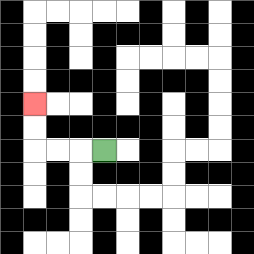{'start': '[4, 6]', 'end': '[1, 4]', 'path_directions': 'L,L,L,U,U', 'path_coordinates': '[[4, 6], [3, 6], [2, 6], [1, 6], [1, 5], [1, 4]]'}